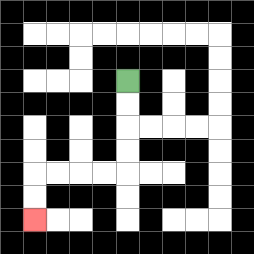{'start': '[5, 3]', 'end': '[1, 9]', 'path_directions': 'D,D,D,D,L,L,L,L,D,D', 'path_coordinates': '[[5, 3], [5, 4], [5, 5], [5, 6], [5, 7], [4, 7], [3, 7], [2, 7], [1, 7], [1, 8], [1, 9]]'}